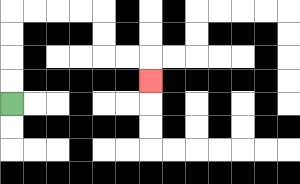{'start': '[0, 4]', 'end': '[6, 3]', 'path_directions': 'U,U,U,U,R,R,R,R,D,D,R,R,D', 'path_coordinates': '[[0, 4], [0, 3], [0, 2], [0, 1], [0, 0], [1, 0], [2, 0], [3, 0], [4, 0], [4, 1], [4, 2], [5, 2], [6, 2], [6, 3]]'}